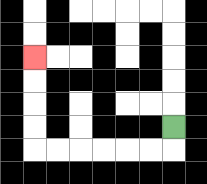{'start': '[7, 5]', 'end': '[1, 2]', 'path_directions': 'D,L,L,L,L,L,L,U,U,U,U', 'path_coordinates': '[[7, 5], [7, 6], [6, 6], [5, 6], [4, 6], [3, 6], [2, 6], [1, 6], [1, 5], [1, 4], [1, 3], [1, 2]]'}